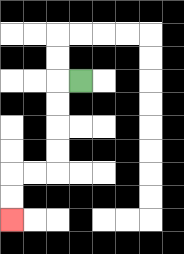{'start': '[3, 3]', 'end': '[0, 9]', 'path_directions': 'L,D,D,D,D,L,L,D,D', 'path_coordinates': '[[3, 3], [2, 3], [2, 4], [2, 5], [2, 6], [2, 7], [1, 7], [0, 7], [0, 8], [0, 9]]'}